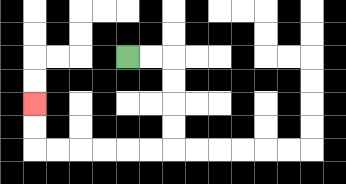{'start': '[5, 2]', 'end': '[1, 4]', 'path_directions': 'R,R,D,D,D,D,L,L,L,L,L,L,U,U', 'path_coordinates': '[[5, 2], [6, 2], [7, 2], [7, 3], [7, 4], [7, 5], [7, 6], [6, 6], [5, 6], [4, 6], [3, 6], [2, 6], [1, 6], [1, 5], [1, 4]]'}